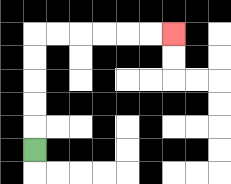{'start': '[1, 6]', 'end': '[7, 1]', 'path_directions': 'U,U,U,U,U,R,R,R,R,R,R', 'path_coordinates': '[[1, 6], [1, 5], [1, 4], [1, 3], [1, 2], [1, 1], [2, 1], [3, 1], [4, 1], [5, 1], [6, 1], [7, 1]]'}